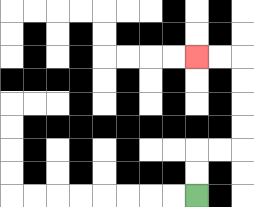{'start': '[8, 8]', 'end': '[8, 2]', 'path_directions': 'U,U,R,R,U,U,U,U,L,L', 'path_coordinates': '[[8, 8], [8, 7], [8, 6], [9, 6], [10, 6], [10, 5], [10, 4], [10, 3], [10, 2], [9, 2], [8, 2]]'}